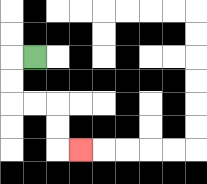{'start': '[1, 2]', 'end': '[3, 6]', 'path_directions': 'L,D,D,R,R,D,D,R', 'path_coordinates': '[[1, 2], [0, 2], [0, 3], [0, 4], [1, 4], [2, 4], [2, 5], [2, 6], [3, 6]]'}